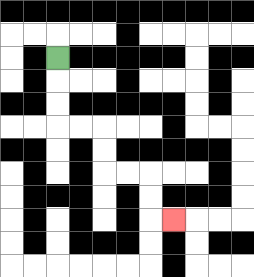{'start': '[2, 2]', 'end': '[7, 9]', 'path_directions': 'D,D,D,R,R,D,D,R,R,D,D,R', 'path_coordinates': '[[2, 2], [2, 3], [2, 4], [2, 5], [3, 5], [4, 5], [4, 6], [4, 7], [5, 7], [6, 7], [6, 8], [6, 9], [7, 9]]'}